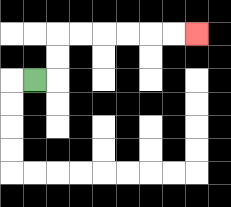{'start': '[1, 3]', 'end': '[8, 1]', 'path_directions': 'R,U,U,R,R,R,R,R,R', 'path_coordinates': '[[1, 3], [2, 3], [2, 2], [2, 1], [3, 1], [4, 1], [5, 1], [6, 1], [7, 1], [8, 1]]'}